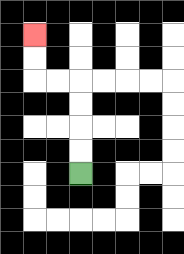{'start': '[3, 7]', 'end': '[1, 1]', 'path_directions': 'U,U,U,U,L,L,U,U', 'path_coordinates': '[[3, 7], [3, 6], [3, 5], [3, 4], [3, 3], [2, 3], [1, 3], [1, 2], [1, 1]]'}